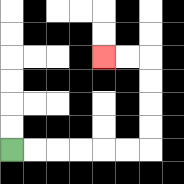{'start': '[0, 6]', 'end': '[4, 2]', 'path_directions': 'R,R,R,R,R,R,U,U,U,U,L,L', 'path_coordinates': '[[0, 6], [1, 6], [2, 6], [3, 6], [4, 6], [5, 6], [6, 6], [6, 5], [6, 4], [6, 3], [6, 2], [5, 2], [4, 2]]'}